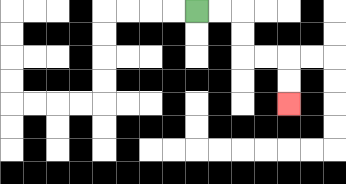{'start': '[8, 0]', 'end': '[12, 4]', 'path_directions': 'R,R,D,D,R,R,D,D', 'path_coordinates': '[[8, 0], [9, 0], [10, 0], [10, 1], [10, 2], [11, 2], [12, 2], [12, 3], [12, 4]]'}